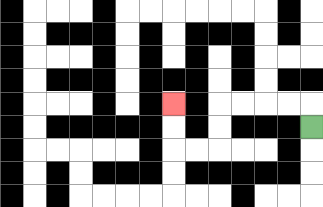{'start': '[13, 5]', 'end': '[7, 4]', 'path_directions': 'U,L,L,L,L,D,D,L,L,U,U', 'path_coordinates': '[[13, 5], [13, 4], [12, 4], [11, 4], [10, 4], [9, 4], [9, 5], [9, 6], [8, 6], [7, 6], [7, 5], [7, 4]]'}